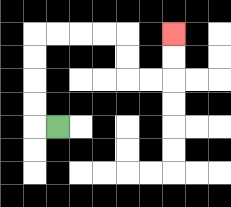{'start': '[2, 5]', 'end': '[7, 1]', 'path_directions': 'L,U,U,U,U,R,R,R,R,D,D,R,R,U,U', 'path_coordinates': '[[2, 5], [1, 5], [1, 4], [1, 3], [1, 2], [1, 1], [2, 1], [3, 1], [4, 1], [5, 1], [5, 2], [5, 3], [6, 3], [7, 3], [7, 2], [7, 1]]'}